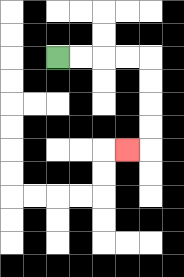{'start': '[2, 2]', 'end': '[5, 6]', 'path_directions': 'R,R,R,R,D,D,D,D,L', 'path_coordinates': '[[2, 2], [3, 2], [4, 2], [5, 2], [6, 2], [6, 3], [6, 4], [6, 5], [6, 6], [5, 6]]'}